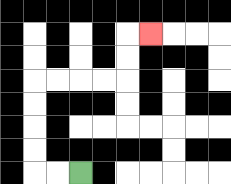{'start': '[3, 7]', 'end': '[6, 1]', 'path_directions': 'L,L,U,U,U,U,R,R,R,R,U,U,R', 'path_coordinates': '[[3, 7], [2, 7], [1, 7], [1, 6], [1, 5], [1, 4], [1, 3], [2, 3], [3, 3], [4, 3], [5, 3], [5, 2], [5, 1], [6, 1]]'}